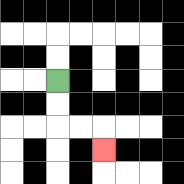{'start': '[2, 3]', 'end': '[4, 6]', 'path_directions': 'D,D,R,R,D', 'path_coordinates': '[[2, 3], [2, 4], [2, 5], [3, 5], [4, 5], [4, 6]]'}